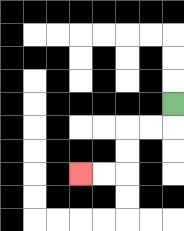{'start': '[7, 4]', 'end': '[3, 7]', 'path_directions': 'D,L,L,D,D,L,L', 'path_coordinates': '[[7, 4], [7, 5], [6, 5], [5, 5], [5, 6], [5, 7], [4, 7], [3, 7]]'}